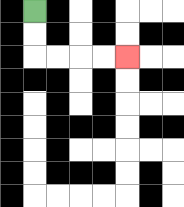{'start': '[1, 0]', 'end': '[5, 2]', 'path_directions': 'D,D,R,R,R,R', 'path_coordinates': '[[1, 0], [1, 1], [1, 2], [2, 2], [3, 2], [4, 2], [5, 2]]'}